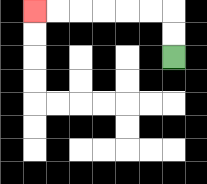{'start': '[7, 2]', 'end': '[1, 0]', 'path_directions': 'U,U,L,L,L,L,L,L', 'path_coordinates': '[[7, 2], [7, 1], [7, 0], [6, 0], [5, 0], [4, 0], [3, 0], [2, 0], [1, 0]]'}